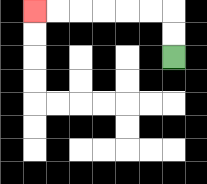{'start': '[7, 2]', 'end': '[1, 0]', 'path_directions': 'U,U,L,L,L,L,L,L', 'path_coordinates': '[[7, 2], [7, 1], [7, 0], [6, 0], [5, 0], [4, 0], [3, 0], [2, 0], [1, 0]]'}